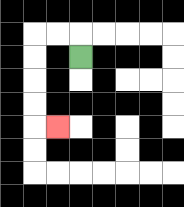{'start': '[3, 2]', 'end': '[2, 5]', 'path_directions': 'U,L,L,D,D,D,D,R', 'path_coordinates': '[[3, 2], [3, 1], [2, 1], [1, 1], [1, 2], [1, 3], [1, 4], [1, 5], [2, 5]]'}